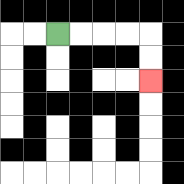{'start': '[2, 1]', 'end': '[6, 3]', 'path_directions': 'R,R,R,R,D,D', 'path_coordinates': '[[2, 1], [3, 1], [4, 1], [5, 1], [6, 1], [6, 2], [6, 3]]'}